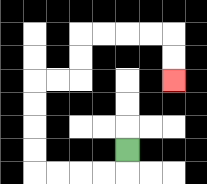{'start': '[5, 6]', 'end': '[7, 3]', 'path_directions': 'D,L,L,L,L,U,U,U,U,R,R,U,U,R,R,R,R,D,D', 'path_coordinates': '[[5, 6], [5, 7], [4, 7], [3, 7], [2, 7], [1, 7], [1, 6], [1, 5], [1, 4], [1, 3], [2, 3], [3, 3], [3, 2], [3, 1], [4, 1], [5, 1], [6, 1], [7, 1], [7, 2], [7, 3]]'}